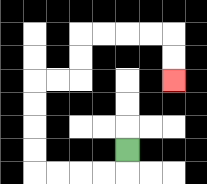{'start': '[5, 6]', 'end': '[7, 3]', 'path_directions': 'D,L,L,L,L,U,U,U,U,R,R,U,U,R,R,R,R,D,D', 'path_coordinates': '[[5, 6], [5, 7], [4, 7], [3, 7], [2, 7], [1, 7], [1, 6], [1, 5], [1, 4], [1, 3], [2, 3], [3, 3], [3, 2], [3, 1], [4, 1], [5, 1], [6, 1], [7, 1], [7, 2], [7, 3]]'}